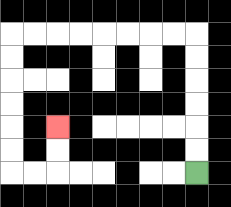{'start': '[8, 7]', 'end': '[2, 5]', 'path_directions': 'U,U,U,U,U,U,L,L,L,L,L,L,L,L,D,D,D,D,D,D,R,R,U,U', 'path_coordinates': '[[8, 7], [8, 6], [8, 5], [8, 4], [8, 3], [8, 2], [8, 1], [7, 1], [6, 1], [5, 1], [4, 1], [3, 1], [2, 1], [1, 1], [0, 1], [0, 2], [0, 3], [0, 4], [0, 5], [0, 6], [0, 7], [1, 7], [2, 7], [2, 6], [2, 5]]'}